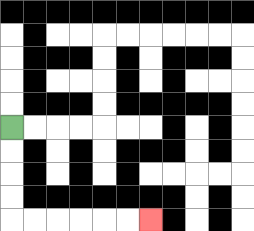{'start': '[0, 5]', 'end': '[6, 9]', 'path_directions': 'D,D,D,D,R,R,R,R,R,R', 'path_coordinates': '[[0, 5], [0, 6], [0, 7], [0, 8], [0, 9], [1, 9], [2, 9], [3, 9], [4, 9], [5, 9], [6, 9]]'}